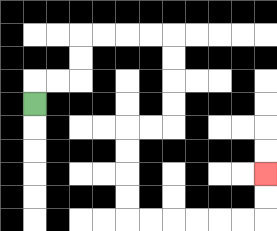{'start': '[1, 4]', 'end': '[11, 7]', 'path_directions': 'U,R,R,U,U,R,R,R,R,D,D,D,D,L,L,D,D,D,D,R,R,R,R,R,R,U,U', 'path_coordinates': '[[1, 4], [1, 3], [2, 3], [3, 3], [3, 2], [3, 1], [4, 1], [5, 1], [6, 1], [7, 1], [7, 2], [7, 3], [7, 4], [7, 5], [6, 5], [5, 5], [5, 6], [5, 7], [5, 8], [5, 9], [6, 9], [7, 9], [8, 9], [9, 9], [10, 9], [11, 9], [11, 8], [11, 7]]'}